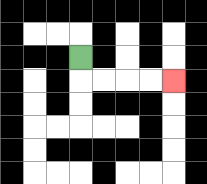{'start': '[3, 2]', 'end': '[7, 3]', 'path_directions': 'D,R,R,R,R', 'path_coordinates': '[[3, 2], [3, 3], [4, 3], [5, 3], [6, 3], [7, 3]]'}